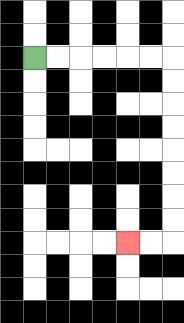{'start': '[1, 2]', 'end': '[5, 10]', 'path_directions': 'R,R,R,R,R,R,D,D,D,D,D,D,D,D,L,L', 'path_coordinates': '[[1, 2], [2, 2], [3, 2], [4, 2], [5, 2], [6, 2], [7, 2], [7, 3], [7, 4], [7, 5], [7, 6], [7, 7], [7, 8], [7, 9], [7, 10], [6, 10], [5, 10]]'}